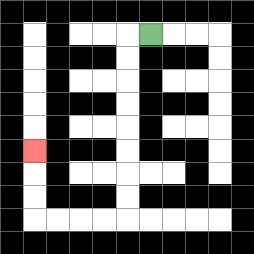{'start': '[6, 1]', 'end': '[1, 6]', 'path_directions': 'L,D,D,D,D,D,D,D,D,L,L,L,L,U,U,U', 'path_coordinates': '[[6, 1], [5, 1], [5, 2], [5, 3], [5, 4], [5, 5], [5, 6], [5, 7], [5, 8], [5, 9], [4, 9], [3, 9], [2, 9], [1, 9], [1, 8], [1, 7], [1, 6]]'}